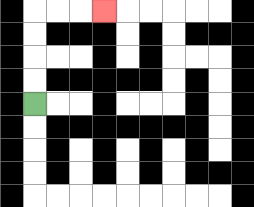{'start': '[1, 4]', 'end': '[4, 0]', 'path_directions': 'U,U,U,U,R,R,R', 'path_coordinates': '[[1, 4], [1, 3], [1, 2], [1, 1], [1, 0], [2, 0], [3, 0], [4, 0]]'}